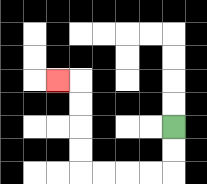{'start': '[7, 5]', 'end': '[2, 3]', 'path_directions': 'D,D,L,L,L,L,U,U,U,U,L', 'path_coordinates': '[[7, 5], [7, 6], [7, 7], [6, 7], [5, 7], [4, 7], [3, 7], [3, 6], [3, 5], [3, 4], [3, 3], [2, 3]]'}